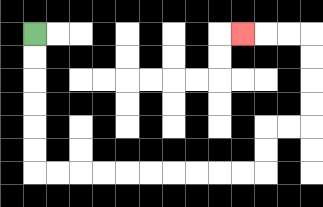{'start': '[1, 1]', 'end': '[10, 1]', 'path_directions': 'D,D,D,D,D,D,R,R,R,R,R,R,R,R,R,R,U,U,R,R,U,U,U,U,L,L,L', 'path_coordinates': '[[1, 1], [1, 2], [1, 3], [1, 4], [1, 5], [1, 6], [1, 7], [2, 7], [3, 7], [4, 7], [5, 7], [6, 7], [7, 7], [8, 7], [9, 7], [10, 7], [11, 7], [11, 6], [11, 5], [12, 5], [13, 5], [13, 4], [13, 3], [13, 2], [13, 1], [12, 1], [11, 1], [10, 1]]'}